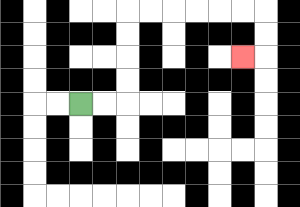{'start': '[3, 4]', 'end': '[10, 2]', 'path_directions': 'R,R,U,U,U,U,R,R,R,R,R,R,D,D,L', 'path_coordinates': '[[3, 4], [4, 4], [5, 4], [5, 3], [5, 2], [5, 1], [5, 0], [6, 0], [7, 0], [8, 0], [9, 0], [10, 0], [11, 0], [11, 1], [11, 2], [10, 2]]'}